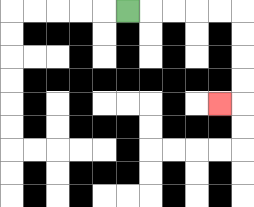{'start': '[5, 0]', 'end': '[9, 4]', 'path_directions': 'R,R,R,R,R,D,D,D,D,L', 'path_coordinates': '[[5, 0], [6, 0], [7, 0], [8, 0], [9, 0], [10, 0], [10, 1], [10, 2], [10, 3], [10, 4], [9, 4]]'}